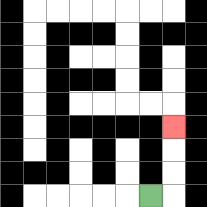{'start': '[6, 8]', 'end': '[7, 5]', 'path_directions': 'R,U,U,U', 'path_coordinates': '[[6, 8], [7, 8], [7, 7], [7, 6], [7, 5]]'}